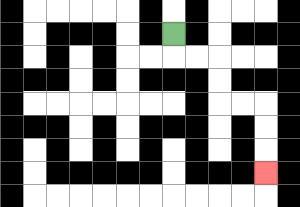{'start': '[7, 1]', 'end': '[11, 7]', 'path_directions': 'D,R,R,D,D,R,R,D,D,D', 'path_coordinates': '[[7, 1], [7, 2], [8, 2], [9, 2], [9, 3], [9, 4], [10, 4], [11, 4], [11, 5], [11, 6], [11, 7]]'}